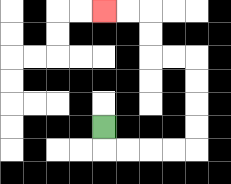{'start': '[4, 5]', 'end': '[4, 0]', 'path_directions': 'D,R,R,R,R,U,U,U,U,L,L,U,U,L,L', 'path_coordinates': '[[4, 5], [4, 6], [5, 6], [6, 6], [7, 6], [8, 6], [8, 5], [8, 4], [8, 3], [8, 2], [7, 2], [6, 2], [6, 1], [6, 0], [5, 0], [4, 0]]'}